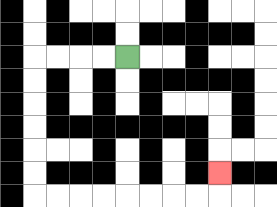{'start': '[5, 2]', 'end': '[9, 7]', 'path_directions': 'L,L,L,L,D,D,D,D,D,D,R,R,R,R,R,R,R,R,U', 'path_coordinates': '[[5, 2], [4, 2], [3, 2], [2, 2], [1, 2], [1, 3], [1, 4], [1, 5], [1, 6], [1, 7], [1, 8], [2, 8], [3, 8], [4, 8], [5, 8], [6, 8], [7, 8], [8, 8], [9, 8], [9, 7]]'}